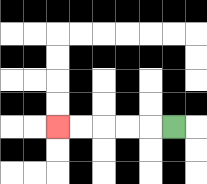{'start': '[7, 5]', 'end': '[2, 5]', 'path_directions': 'L,L,L,L,L', 'path_coordinates': '[[7, 5], [6, 5], [5, 5], [4, 5], [3, 5], [2, 5]]'}